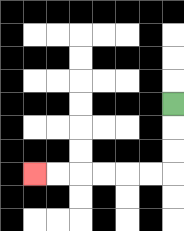{'start': '[7, 4]', 'end': '[1, 7]', 'path_directions': 'D,D,D,L,L,L,L,L,L', 'path_coordinates': '[[7, 4], [7, 5], [7, 6], [7, 7], [6, 7], [5, 7], [4, 7], [3, 7], [2, 7], [1, 7]]'}